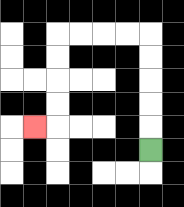{'start': '[6, 6]', 'end': '[1, 5]', 'path_directions': 'U,U,U,U,U,L,L,L,L,D,D,D,D,L', 'path_coordinates': '[[6, 6], [6, 5], [6, 4], [6, 3], [6, 2], [6, 1], [5, 1], [4, 1], [3, 1], [2, 1], [2, 2], [2, 3], [2, 4], [2, 5], [1, 5]]'}